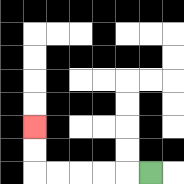{'start': '[6, 7]', 'end': '[1, 5]', 'path_directions': 'L,L,L,L,L,U,U', 'path_coordinates': '[[6, 7], [5, 7], [4, 7], [3, 7], [2, 7], [1, 7], [1, 6], [1, 5]]'}